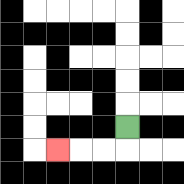{'start': '[5, 5]', 'end': '[2, 6]', 'path_directions': 'D,L,L,L', 'path_coordinates': '[[5, 5], [5, 6], [4, 6], [3, 6], [2, 6]]'}